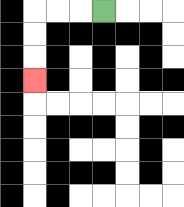{'start': '[4, 0]', 'end': '[1, 3]', 'path_directions': 'L,L,L,D,D,D', 'path_coordinates': '[[4, 0], [3, 0], [2, 0], [1, 0], [1, 1], [1, 2], [1, 3]]'}